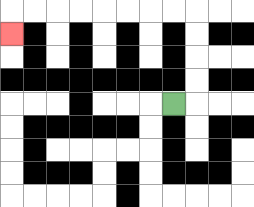{'start': '[7, 4]', 'end': '[0, 1]', 'path_directions': 'R,U,U,U,U,L,L,L,L,L,L,L,L,D', 'path_coordinates': '[[7, 4], [8, 4], [8, 3], [8, 2], [8, 1], [8, 0], [7, 0], [6, 0], [5, 0], [4, 0], [3, 0], [2, 0], [1, 0], [0, 0], [0, 1]]'}